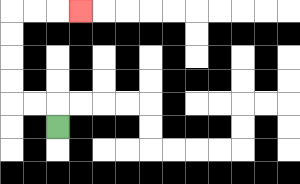{'start': '[2, 5]', 'end': '[3, 0]', 'path_directions': 'U,L,L,U,U,U,U,R,R,R', 'path_coordinates': '[[2, 5], [2, 4], [1, 4], [0, 4], [0, 3], [0, 2], [0, 1], [0, 0], [1, 0], [2, 0], [3, 0]]'}